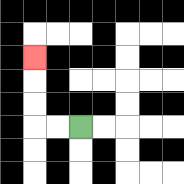{'start': '[3, 5]', 'end': '[1, 2]', 'path_directions': 'L,L,U,U,U', 'path_coordinates': '[[3, 5], [2, 5], [1, 5], [1, 4], [1, 3], [1, 2]]'}